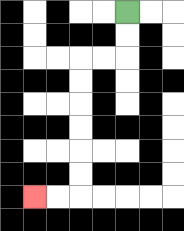{'start': '[5, 0]', 'end': '[1, 8]', 'path_directions': 'D,D,L,L,D,D,D,D,D,D,L,L', 'path_coordinates': '[[5, 0], [5, 1], [5, 2], [4, 2], [3, 2], [3, 3], [3, 4], [3, 5], [3, 6], [3, 7], [3, 8], [2, 8], [1, 8]]'}